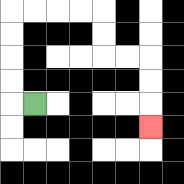{'start': '[1, 4]', 'end': '[6, 5]', 'path_directions': 'L,U,U,U,U,R,R,R,R,D,D,R,R,D,D,D', 'path_coordinates': '[[1, 4], [0, 4], [0, 3], [0, 2], [0, 1], [0, 0], [1, 0], [2, 0], [3, 0], [4, 0], [4, 1], [4, 2], [5, 2], [6, 2], [6, 3], [6, 4], [6, 5]]'}